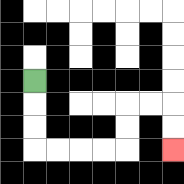{'start': '[1, 3]', 'end': '[7, 6]', 'path_directions': 'D,D,D,R,R,R,R,U,U,R,R,D,D', 'path_coordinates': '[[1, 3], [1, 4], [1, 5], [1, 6], [2, 6], [3, 6], [4, 6], [5, 6], [5, 5], [5, 4], [6, 4], [7, 4], [7, 5], [7, 6]]'}